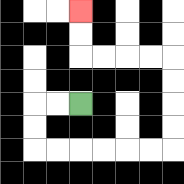{'start': '[3, 4]', 'end': '[3, 0]', 'path_directions': 'L,L,D,D,R,R,R,R,R,R,U,U,U,U,L,L,L,L,U,U', 'path_coordinates': '[[3, 4], [2, 4], [1, 4], [1, 5], [1, 6], [2, 6], [3, 6], [4, 6], [5, 6], [6, 6], [7, 6], [7, 5], [7, 4], [7, 3], [7, 2], [6, 2], [5, 2], [4, 2], [3, 2], [3, 1], [3, 0]]'}